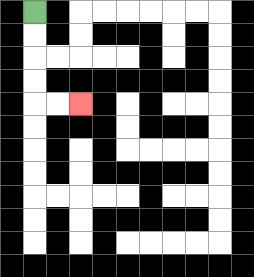{'start': '[1, 0]', 'end': '[3, 4]', 'path_directions': 'D,D,D,D,R,R', 'path_coordinates': '[[1, 0], [1, 1], [1, 2], [1, 3], [1, 4], [2, 4], [3, 4]]'}